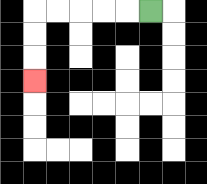{'start': '[6, 0]', 'end': '[1, 3]', 'path_directions': 'L,L,L,L,L,D,D,D', 'path_coordinates': '[[6, 0], [5, 0], [4, 0], [3, 0], [2, 0], [1, 0], [1, 1], [1, 2], [1, 3]]'}